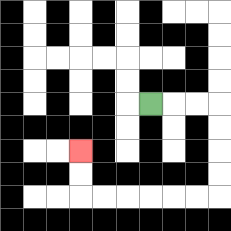{'start': '[6, 4]', 'end': '[3, 6]', 'path_directions': 'R,R,R,D,D,D,D,L,L,L,L,L,L,U,U', 'path_coordinates': '[[6, 4], [7, 4], [8, 4], [9, 4], [9, 5], [9, 6], [9, 7], [9, 8], [8, 8], [7, 8], [6, 8], [5, 8], [4, 8], [3, 8], [3, 7], [3, 6]]'}